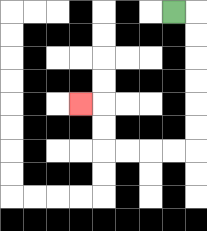{'start': '[7, 0]', 'end': '[3, 4]', 'path_directions': 'R,D,D,D,D,D,D,L,L,L,L,U,U,L', 'path_coordinates': '[[7, 0], [8, 0], [8, 1], [8, 2], [8, 3], [8, 4], [8, 5], [8, 6], [7, 6], [6, 6], [5, 6], [4, 6], [4, 5], [4, 4], [3, 4]]'}